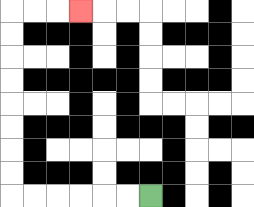{'start': '[6, 8]', 'end': '[3, 0]', 'path_directions': 'L,L,L,L,L,L,U,U,U,U,U,U,U,U,R,R,R', 'path_coordinates': '[[6, 8], [5, 8], [4, 8], [3, 8], [2, 8], [1, 8], [0, 8], [0, 7], [0, 6], [0, 5], [0, 4], [0, 3], [0, 2], [0, 1], [0, 0], [1, 0], [2, 0], [3, 0]]'}